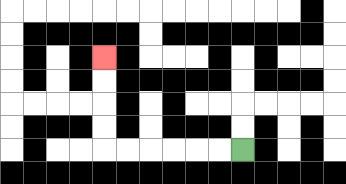{'start': '[10, 6]', 'end': '[4, 2]', 'path_directions': 'L,L,L,L,L,L,U,U,U,U', 'path_coordinates': '[[10, 6], [9, 6], [8, 6], [7, 6], [6, 6], [5, 6], [4, 6], [4, 5], [4, 4], [4, 3], [4, 2]]'}